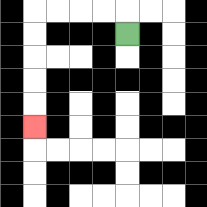{'start': '[5, 1]', 'end': '[1, 5]', 'path_directions': 'U,L,L,L,L,D,D,D,D,D', 'path_coordinates': '[[5, 1], [5, 0], [4, 0], [3, 0], [2, 0], [1, 0], [1, 1], [1, 2], [1, 3], [1, 4], [1, 5]]'}